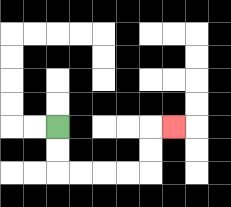{'start': '[2, 5]', 'end': '[7, 5]', 'path_directions': 'D,D,R,R,R,R,U,U,R', 'path_coordinates': '[[2, 5], [2, 6], [2, 7], [3, 7], [4, 7], [5, 7], [6, 7], [6, 6], [6, 5], [7, 5]]'}